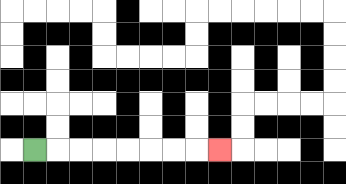{'start': '[1, 6]', 'end': '[9, 6]', 'path_directions': 'R,R,R,R,R,R,R,R', 'path_coordinates': '[[1, 6], [2, 6], [3, 6], [4, 6], [5, 6], [6, 6], [7, 6], [8, 6], [9, 6]]'}